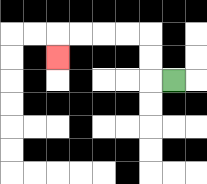{'start': '[7, 3]', 'end': '[2, 2]', 'path_directions': 'L,U,U,L,L,L,L,D', 'path_coordinates': '[[7, 3], [6, 3], [6, 2], [6, 1], [5, 1], [4, 1], [3, 1], [2, 1], [2, 2]]'}